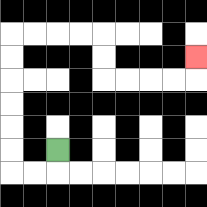{'start': '[2, 6]', 'end': '[8, 2]', 'path_directions': 'D,L,L,U,U,U,U,U,U,R,R,R,R,D,D,R,R,R,R,U', 'path_coordinates': '[[2, 6], [2, 7], [1, 7], [0, 7], [0, 6], [0, 5], [0, 4], [0, 3], [0, 2], [0, 1], [1, 1], [2, 1], [3, 1], [4, 1], [4, 2], [4, 3], [5, 3], [6, 3], [7, 3], [8, 3], [8, 2]]'}